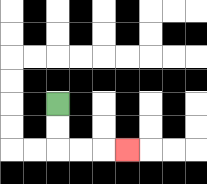{'start': '[2, 4]', 'end': '[5, 6]', 'path_directions': 'D,D,R,R,R', 'path_coordinates': '[[2, 4], [2, 5], [2, 6], [3, 6], [4, 6], [5, 6]]'}